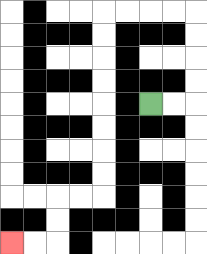{'start': '[6, 4]', 'end': '[0, 10]', 'path_directions': 'R,R,U,U,U,U,L,L,L,L,D,D,D,D,D,D,D,D,L,L,D,D,L,L', 'path_coordinates': '[[6, 4], [7, 4], [8, 4], [8, 3], [8, 2], [8, 1], [8, 0], [7, 0], [6, 0], [5, 0], [4, 0], [4, 1], [4, 2], [4, 3], [4, 4], [4, 5], [4, 6], [4, 7], [4, 8], [3, 8], [2, 8], [2, 9], [2, 10], [1, 10], [0, 10]]'}